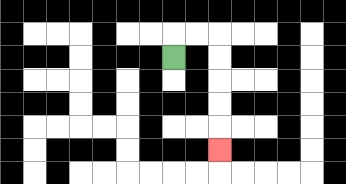{'start': '[7, 2]', 'end': '[9, 6]', 'path_directions': 'U,R,R,D,D,D,D,D', 'path_coordinates': '[[7, 2], [7, 1], [8, 1], [9, 1], [9, 2], [9, 3], [9, 4], [9, 5], [9, 6]]'}